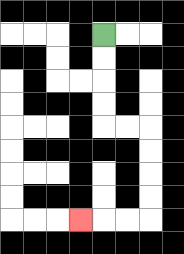{'start': '[4, 1]', 'end': '[3, 9]', 'path_directions': 'D,D,D,D,R,R,D,D,D,D,L,L,L', 'path_coordinates': '[[4, 1], [4, 2], [4, 3], [4, 4], [4, 5], [5, 5], [6, 5], [6, 6], [6, 7], [6, 8], [6, 9], [5, 9], [4, 9], [3, 9]]'}